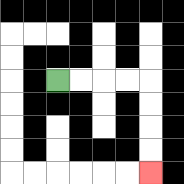{'start': '[2, 3]', 'end': '[6, 7]', 'path_directions': 'R,R,R,R,D,D,D,D', 'path_coordinates': '[[2, 3], [3, 3], [4, 3], [5, 3], [6, 3], [6, 4], [6, 5], [6, 6], [6, 7]]'}